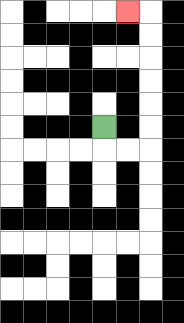{'start': '[4, 5]', 'end': '[5, 0]', 'path_directions': 'D,R,R,U,U,U,U,U,U,L', 'path_coordinates': '[[4, 5], [4, 6], [5, 6], [6, 6], [6, 5], [6, 4], [6, 3], [6, 2], [6, 1], [6, 0], [5, 0]]'}